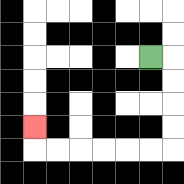{'start': '[6, 2]', 'end': '[1, 5]', 'path_directions': 'R,D,D,D,D,L,L,L,L,L,L,U', 'path_coordinates': '[[6, 2], [7, 2], [7, 3], [7, 4], [7, 5], [7, 6], [6, 6], [5, 6], [4, 6], [3, 6], [2, 6], [1, 6], [1, 5]]'}